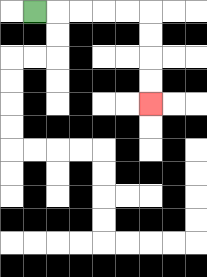{'start': '[1, 0]', 'end': '[6, 4]', 'path_directions': 'R,R,R,R,R,D,D,D,D', 'path_coordinates': '[[1, 0], [2, 0], [3, 0], [4, 0], [5, 0], [6, 0], [6, 1], [6, 2], [6, 3], [6, 4]]'}